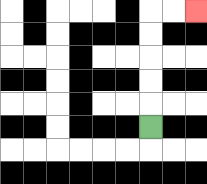{'start': '[6, 5]', 'end': '[8, 0]', 'path_directions': 'U,U,U,U,U,R,R', 'path_coordinates': '[[6, 5], [6, 4], [6, 3], [6, 2], [6, 1], [6, 0], [7, 0], [8, 0]]'}